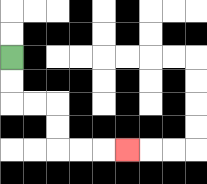{'start': '[0, 2]', 'end': '[5, 6]', 'path_directions': 'D,D,R,R,D,D,R,R,R', 'path_coordinates': '[[0, 2], [0, 3], [0, 4], [1, 4], [2, 4], [2, 5], [2, 6], [3, 6], [4, 6], [5, 6]]'}